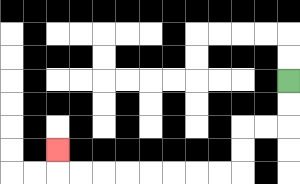{'start': '[12, 3]', 'end': '[2, 6]', 'path_directions': 'D,D,L,L,D,D,L,L,L,L,L,L,L,L,U', 'path_coordinates': '[[12, 3], [12, 4], [12, 5], [11, 5], [10, 5], [10, 6], [10, 7], [9, 7], [8, 7], [7, 7], [6, 7], [5, 7], [4, 7], [3, 7], [2, 7], [2, 6]]'}